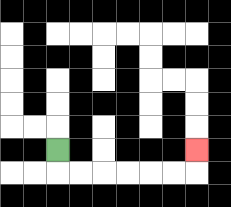{'start': '[2, 6]', 'end': '[8, 6]', 'path_directions': 'D,R,R,R,R,R,R,U', 'path_coordinates': '[[2, 6], [2, 7], [3, 7], [4, 7], [5, 7], [6, 7], [7, 7], [8, 7], [8, 6]]'}